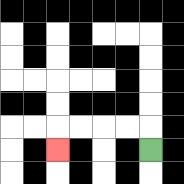{'start': '[6, 6]', 'end': '[2, 6]', 'path_directions': 'U,L,L,L,L,D', 'path_coordinates': '[[6, 6], [6, 5], [5, 5], [4, 5], [3, 5], [2, 5], [2, 6]]'}